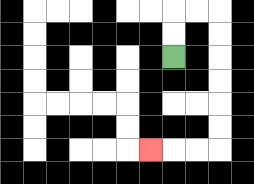{'start': '[7, 2]', 'end': '[6, 6]', 'path_directions': 'U,U,R,R,D,D,D,D,D,D,L,L,L', 'path_coordinates': '[[7, 2], [7, 1], [7, 0], [8, 0], [9, 0], [9, 1], [9, 2], [9, 3], [9, 4], [9, 5], [9, 6], [8, 6], [7, 6], [6, 6]]'}